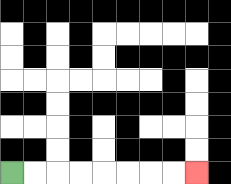{'start': '[0, 7]', 'end': '[8, 7]', 'path_directions': 'R,R,R,R,R,R,R,R', 'path_coordinates': '[[0, 7], [1, 7], [2, 7], [3, 7], [4, 7], [5, 7], [6, 7], [7, 7], [8, 7]]'}